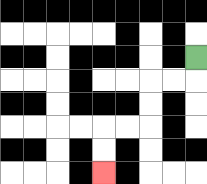{'start': '[8, 2]', 'end': '[4, 7]', 'path_directions': 'D,L,L,D,D,L,L,D,D', 'path_coordinates': '[[8, 2], [8, 3], [7, 3], [6, 3], [6, 4], [6, 5], [5, 5], [4, 5], [4, 6], [4, 7]]'}